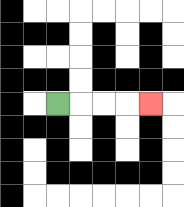{'start': '[2, 4]', 'end': '[6, 4]', 'path_directions': 'R,R,R,R', 'path_coordinates': '[[2, 4], [3, 4], [4, 4], [5, 4], [6, 4]]'}